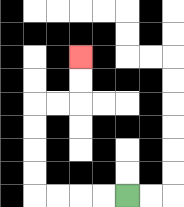{'start': '[5, 8]', 'end': '[3, 2]', 'path_directions': 'L,L,L,L,U,U,U,U,R,R,U,U', 'path_coordinates': '[[5, 8], [4, 8], [3, 8], [2, 8], [1, 8], [1, 7], [1, 6], [1, 5], [1, 4], [2, 4], [3, 4], [3, 3], [3, 2]]'}